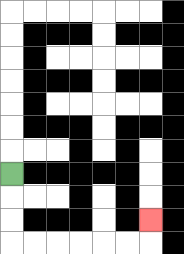{'start': '[0, 7]', 'end': '[6, 9]', 'path_directions': 'D,D,D,R,R,R,R,R,R,U', 'path_coordinates': '[[0, 7], [0, 8], [0, 9], [0, 10], [1, 10], [2, 10], [3, 10], [4, 10], [5, 10], [6, 10], [6, 9]]'}